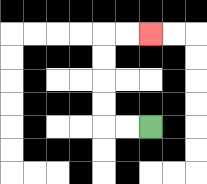{'start': '[6, 5]', 'end': '[6, 1]', 'path_directions': 'L,L,U,U,U,U,R,R', 'path_coordinates': '[[6, 5], [5, 5], [4, 5], [4, 4], [4, 3], [4, 2], [4, 1], [5, 1], [6, 1]]'}